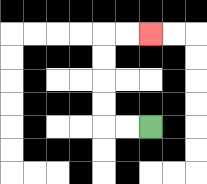{'start': '[6, 5]', 'end': '[6, 1]', 'path_directions': 'L,L,U,U,U,U,R,R', 'path_coordinates': '[[6, 5], [5, 5], [4, 5], [4, 4], [4, 3], [4, 2], [4, 1], [5, 1], [6, 1]]'}